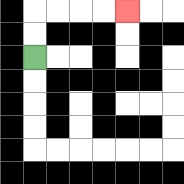{'start': '[1, 2]', 'end': '[5, 0]', 'path_directions': 'U,U,R,R,R,R', 'path_coordinates': '[[1, 2], [1, 1], [1, 0], [2, 0], [3, 0], [4, 0], [5, 0]]'}